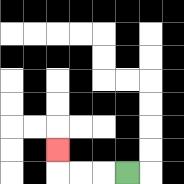{'start': '[5, 7]', 'end': '[2, 6]', 'path_directions': 'L,L,L,U', 'path_coordinates': '[[5, 7], [4, 7], [3, 7], [2, 7], [2, 6]]'}